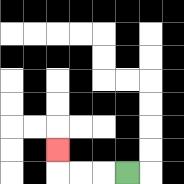{'start': '[5, 7]', 'end': '[2, 6]', 'path_directions': 'L,L,L,U', 'path_coordinates': '[[5, 7], [4, 7], [3, 7], [2, 7], [2, 6]]'}